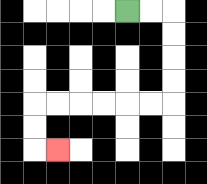{'start': '[5, 0]', 'end': '[2, 6]', 'path_directions': 'R,R,D,D,D,D,L,L,L,L,L,L,D,D,R', 'path_coordinates': '[[5, 0], [6, 0], [7, 0], [7, 1], [7, 2], [7, 3], [7, 4], [6, 4], [5, 4], [4, 4], [3, 4], [2, 4], [1, 4], [1, 5], [1, 6], [2, 6]]'}